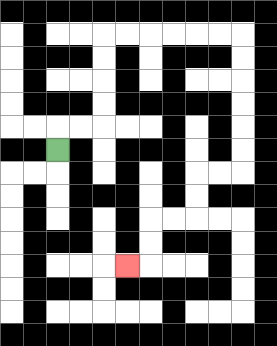{'start': '[2, 6]', 'end': '[5, 11]', 'path_directions': 'U,R,R,U,U,U,U,R,R,R,R,R,R,D,D,D,D,D,D,L,L,D,D,L,L,D,D,L', 'path_coordinates': '[[2, 6], [2, 5], [3, 5], [4, 5], [4, 4], [4, 3], [4, 2], [4, 1], [5, 1], [6, 1], [7, 1], [8, 1], [9, 1], [10, 1], [10, 2], [10, 3], [10, 4], [10, 5], [10, 6], [10, 7], [9, 7], [8, 7], [8, 8], [8, 9], [7, 9], [6, 9], [6, 10], [6, 11], [5, 11]]'}